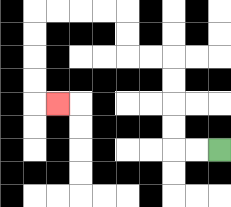{'start': '[9, 6]', 'end': '[2, 4]', 'path_directions': 'L,L,U,U,U,U,L,L,U,U,L,L,L,L,D,D,D,D,R', 'path_coordinates': '[[9, 6], [8, 6], [7, 6], [7, 5], [7, 4], [7, 3], [7, 2], [6, 2], [5, 2], [5, 1], [5, 0], [4, 0], [3, 0], [2, 0], [1, 0], [1, 1], [1, 2], [1, 3], [1, 4], [2, 4]]'}